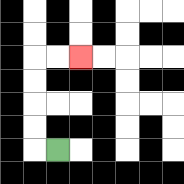{'start': '[2, 6]', 'end': '[3, 2]', 'path_directions': 'L,U,U,U,U,R,R', 'path_coordinates': '[[2, 6], [1, 6], [1, 5], [1, 4], [1, 3], [1, 2], [2, 2], [3, 2]]'}